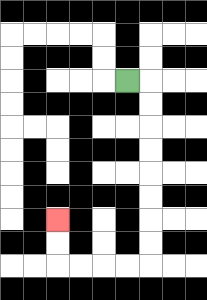{'start': '[5, 3]', 'end': '[2, 9]', 'path_directions': 'R,D,D,D,D,D,D,D,D,L,L,L,L,U,U', 'path_coordinates': '[[5, 3], [6, 3], [6, 4], [6, 5], [6, 6], [6, 7], [6, 8], [6, 9], [6, 10], [6, 11], [5, 11], [4, 11], [3, 11], [2, 11], [2, 10], [2, 9]]'}